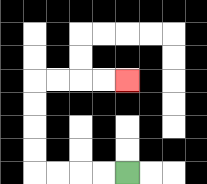{'start': '[5, 7]', 'end': '[5, 3]', 'path_directions': 'L,L,L,L,U,U,U,U,R,R,R,R', 'path_coordinates': '[[5, 7], [4, 7], [3, 7], [2, 7], [1, 7], [1, 6], [1, 5], [1, 4], [1, 3], [2, 3], [3, 3], [4, 3], [5, 3]]'}